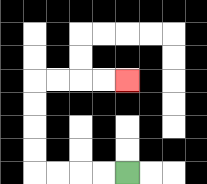{'start': '[5, 7]', 'end': '[5, 3]', 'path_directions': 'L,L,L,L,U,U,U,U,R,R,R,R', 'path_coordinates': '[[5, 7], [4, 7], [3, 7], [2, 7], [1, 7], [1, 6], [1, 5], [1, 4], [1, 3], [2, 3], [3, 3], [4, 3], [5, 3]]'}